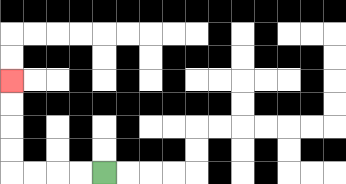{'start': '[4, 7]', 'end': '[0, 3]', 'path_directions': 'L,L,L,L,U,U,U,U', 'path_coordinates': '[[4, 7], [3, 7], [2, 7], [1, 7], [0, 7], [0, 6], [0, 5], [0, 4], [0, 3]]'}